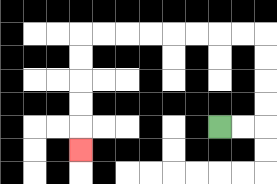{'start': '[9, 5]', 'end': '[3, 6]', 'path_directions': 'R,R,U,U,U,U,L,L,L,L,L,L,L,L,D,D,D,D,D', 'path_coordinates': '[[9, 5], [10, 5], [11, 5], [11, 4], [11, 3], [11, 2], [11, 1], [10, 1], [9, 1], [8, 1], [7, 1], [6, 1], [5, 1], [4, 1], [3, 1], [3, 2], [3, 3], [3, 4], [3, 5], [3, 6]]'}